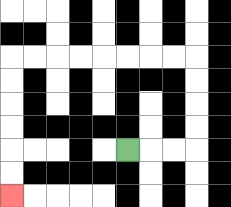{'start': '[5, 6]', 'end': '[0, 8]', 'path_directions': 'R,R,R,U,U,U,U,L,L,L,L,L,L,L,L,D,D,D,D,D,D', 'path_coordinates': '[[5, 6], [6, 6], [7, 6], [8, 6], [8, 5], [8, 4], [8, 3], [8, 2], [7, 2], [6, 2], [5, 2], [4, 2], [3, 2], [2, 2], [1, 2], [0, 2], [0, 3], [0, 4], [0, 5], [0, 6], [0, 7], [0, 8]]'}